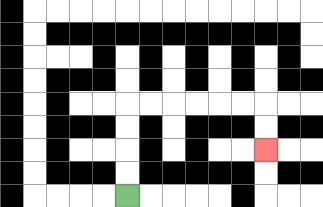{'start': '[5, 8]', 'end': '[11, 6]', 'path_directions': 'U,U,U,U,R,R,R,R,R,R,D,D', 'path_coordinates': '[[5, 8], [5, 7], [5, 6], [5, 5], [5, 4], [6, 4], [7, 4], [8, 4], [9, 4], [10, 4], [11, 4], [11, 5], [11, 6]]'}